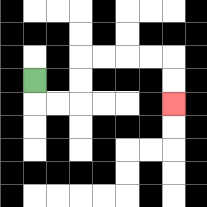{'start': '[1, 3]', 'end': '[7, 4]', 'path_directions': 'D,R,R,U,U,R,R,R,R,D,D', 'path_coordinates': '[[1, 3], [1, 4], [2, 4], [3, 4], [3, 3], [3, 2], [4, 2], [5, 2], [6, 2], [7, 2], [7, 3], [7, 4]]'}